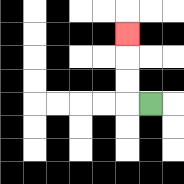{'start': '[6, 4]', 'end': '[5, 1]', 'path_directions': 'L,U,U,U', 'path_coordinates': '[[6, 4], [5, 4], [5, 3], [5, 2], [5, 1]]'}